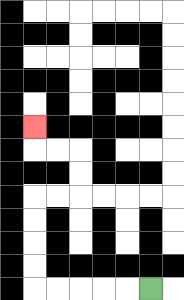{'start': '[6, 12]', 'end': '[1, 5]', 'path_directions': 'L,L,L,L,L,U,U,U,U,R,R,U,U,L,L,U', 'path_coordinates': '[[6, 12], [5, 12], [4, 12], [3, 12], [2, 12], [1, 12], [1, 11], [1, 10], [1, 9], [1, 8], [2, 8], [3, 8], [3, 7], [3, 6], [2, 6], [1, 6], [1, 5]]'}